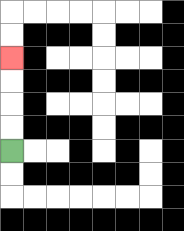{'start': '[0, 6]', 'end': '[0, 2]', 'path_directions': 'U,U,U,U', 'path_coordinates': '[[0, 6], [0, 5], [0, 4], [0, 3], [0, 2]]'}